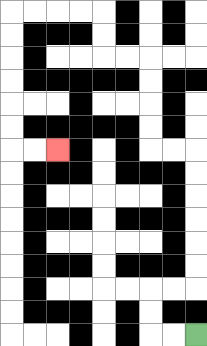{'start': '[8, 14]', 'end': '[2, 6]', 'path_directions': 'L,L,U,U,R,R,U,U,U,U,U,U,L,L,U,U,U,U,L,L,U,U,L,L,L,L,D,D,D,D,D,D,R,R', 'path_coordinates': '[[8, 14], [7, 14], [6, 14], [6, 13], [6, 12], [7, 12], [8, 12], [8, 11], [8, 10], [8, 9], [8, 8], [8, 7], [8, 6], [7, 6], [6, 6], [6, 5], [6, 4], [6, 3], [6, 2], [5, 2], [4, 2], [4, 1], [4, 0], [3, 0], [2, 0], [1, 0], [0, 0], [0, 1], [0, 2], [0, 3], [0, 4], [0, 5], [0, 6], [1, 6], [2, 6]]'}